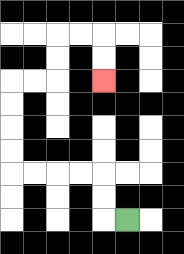{'start': '[5, 9]', 'end': '[4, 3]', 'path_directions': 'L,U,U,L,L,L,L,U,U,U,U,R,R,U,U,R,R,D,D', 'path_coordinates': '[[5, 9], [4, 9], [4, 8], [4, 7], [3, 7], [2, 7], [1, 7], [0, 7], [0, 6], [0, 5], [0, 4], [0, 3], [1, 3], [2, 3], [2, 2], [2, 1], [3, 1], [4, 1], [4, 2], [4, 3]]'}